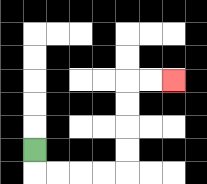{'start': '[1, 6]', 'end': '[7, 3]', 'path_directions': 'D,R,R,R,R,U,U,U,U,R,R', 'path_coordinates': '[[1, 6], [1, 7], [2, 7], [3, 7], [4, 7], [5, 7], [5, 6], [5, 5], [5, 4], [5, 3], [6, 3], [7, 3]]'}